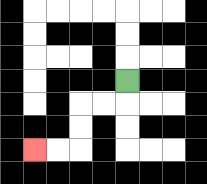{'start': '[5, 3]', 'end': '[1, 6]', 'path_directions': 'D,L,L,D,D,L,L', 'path_coordinates': '[[5, 3], [5, 4], [4, 4], [3, 4], [3, 5], [3, 6], [2, 6], [1, 6]]'}